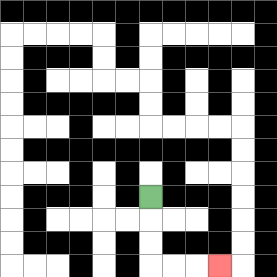{'start': '[6, 8]', 'end': '[9, 11]', 'path_directions': 'D,D,D,R,R,R', 'path_coordinates': '[[6, 8], [6, 9], [6, 10], [6, 11], [7, 11], [8, 11], [9, 11]]'}